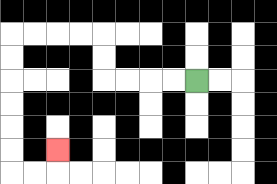{'start': '[8, 3]', 'end': '[2, 6]', 'path_directions': 'L,L,L,L,U,U,L,L,L,L,D,D,D,D,D,D,R,R,U', 'path_coordinates': '[[8, 3], [7, 3], [6, 3], [5, 3], [4, 3], [4, 2], [4, 1], [3, 1], [2, 1], [1, 1], [0, 1], [0, 2], [0, 3], [0, 4], [0, 5], [0, 6], [0, 7], [1, 7], [2, 7], [2, 6]]'}